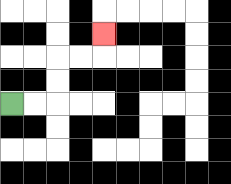{'start': '[0, 4]', 'end': '[4, 1]', 'path_directions': 'R,R,U,U,R,R,U', 'path_coordinates': '[[0, 4], [1, 4], [2, 4], [2, 3], [2, 2], [3, 2], [4, 2], [4, 1]]'}